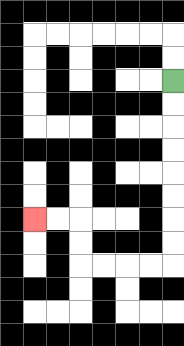{'start': '[7, 3]', 'end': '[1, 9]', 'path_directions': 'D,D,D,D,D,D,D,D,L,L,L,L,U,U,L,L', 'path_coordinates': '[[7, 3], [7, 4], [7, 5], [7, 6], [7, 7], [7, 8], [7, 9], [7, 10], [7, 11], [6, 11], [5, 11], [4, 11], [3, 11], [3, 10], [3, 9], [2, 9], [1, 9]]'}